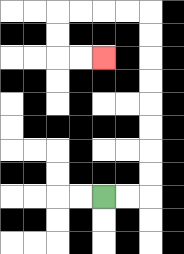{'start': '[4, 8]', 'end': '[4, 2]', 'path_directions': 'R,R,U,U,U,U,U,U,U,U,L,L,L,L,D,D,R,R', 'path_coordinates': '[[4, 8], [5, 8], [6, 8], [6, 7], [6, 6], [6, 5], [6, 4], [6, 3], [6, 2], [6, 1], [6, 0], [5, 0], [4, 0], [3, 0], [2, 0], [2, 1], [2, 2], [3, 2], [4, 2]]'}